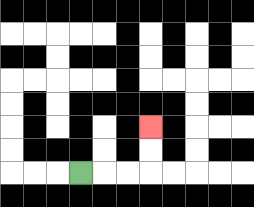{'start': '[3, 7]', 'end': '[6, 5]', 'path_directions': 'R,R,R,U,U', 'path_coordinates': '[[3, 7], [4, 7], [5, 7], [6, 7], [6, 6], [6, 5]]'}